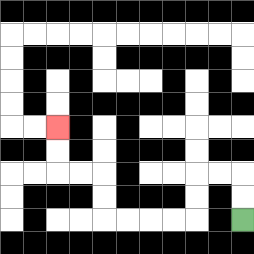{'start': '[10, 9]', 'end': '[2, 5]', 'path_directions': 'U,U,L,L,D,D,L,L,L,L,U,U,L,L,U,U', 'path_coordinates': '[[10, 9], [10, 8], [10, 7], [9, 7], [8, 7], [8, 8], [8, 9], [7, 9], [6, 9], [5, 9], [4, 9], [4, 8], [4, 7], [3, 7], [2, 7], [2, 6], [2, 5]]'}